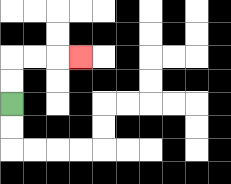{'start': '[0, 4]', 'end': '[3, 2]', 'path_directions': 'U,U,R,R,R', 'path_coordinates': '[[0, 4], [0, 3], [0, 2], [1, 2], [2, 2], [3, 2]]'}